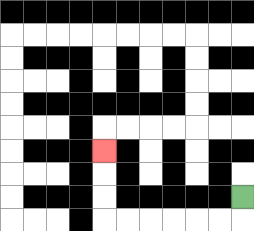{'start': '[10, 8]', 'end': '[4, 6]', 'path_directions': 'D,L,L,L,L,L,L,U,U,U', 'path_coordinates': '[[10, 8], [10, 9], [9, 9], [8, 9], [7, 9], [6, 9], [5, 9], [4, 9], [4, 8], [4, 7], [4, 6]]'}